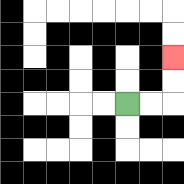{'start': '[5, 4]', 'end': '[7, 2]', 'path_directions': 'R,R,U,U', 'path_coordinates': '[[5, 4], [6, 4], [7, 4], [7, 3], [7, 2]]'}